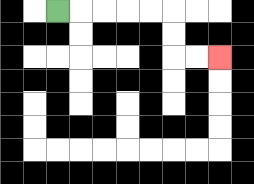{'start': '[2, 0]', 'end': '[9, 2]', 'path_directions': 'R,R,R,R,R,D,D,R,R', 'path_coordinates': '[[2, 0], [3, 0], [4, 0], [5, 0], [6, 0], [7, 0], [7, 1], [7, 2], [8, 2], [9, 2]]'}